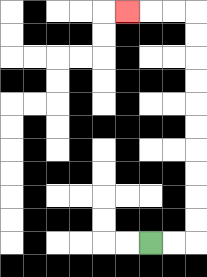{'start': '[6, 10]', 'end': '[5, 0]', 'path_directions': 'R,R,U,U,U,U,U,U,U,U,U,U,L,L,L', 'path_coordinates': '[[6, 10], [7, 10], [8, 10], [8, 9], [8, 8], [8, 7], [8, 6], [8, 5], [8, 4], [8, 3], [8, 2], [8, 1], [8, 0], [7, 0], [6, 0], [5, 0]]'}